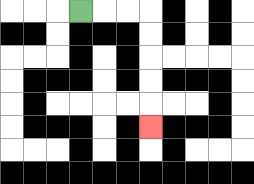{'start': '[3, 0]', 'end': '[6, 5]', 'path_directions': 'R,R,R,D,D,D,D,D', 'path_coordinates': '[[3, 0], [4, 0], [5, 0], [6, 0], [6, 1], [6, 2], [6, 3], [6, 4], [6, 5]]'}